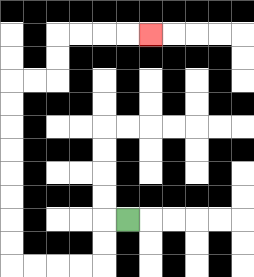{'start': '[5, 9]', 'end': '[6, 1]', 'path_directions': 'L,D,D,L,L,L,L,U,U,U,U,U,U,U,U,R,R,U,U,R,R,R,R', 'path_coordinates': '[[5, 9], [4, 9], [4, 10], [4, 11], [3, 11], [2, 11], [1, 11], [0, 11], [0, 10], [0, 9], [0, 8], [0, 7], [0, 6], [0, 5], [0, 4], [0, 3], [1, 3], [2, 3], [2, 2], [2, 1], [3, 1], [4, 1], [5, 1], [6, 1]]'}